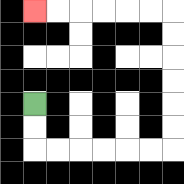{'start': '[1, 4]', 'end': '[1, 0]', 'path_directions': 'D,D,R,R,R,R,R,R,U,U,U,U,U,U,L,L,L,L,L,L', 'path_coordinates': '[[1, 4], [1, 5], [1, 6], [2, 6], [3, 6], [4, 6], [5, 6], [6, 6], [7, 6], [7, 5], [7, 4], [7, 3], [7, 2], [7, 1], [7, 0], [6, 0], [5, 0], [4, 0], [3, 0], [2, 0], [1, 0]]'}